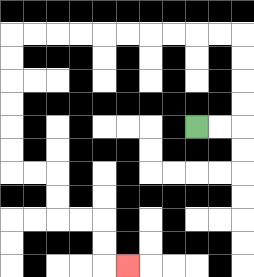{'start': '[8, 5]', 'end': '[5, 11]', 'path_directions': 'R,R,U,U,U,U,L,L,L,L,L,L,L,L,L,L,D,D,D,D,D,D,R,R,D,D,R,R,D,D,R', 'path_coordinates': '[[8, 5], [9, 5], [10, 5], [10, 4], [10, 3], [10, 2], [10, 1], [9, 1], [8, 1], [7, 1], [6, 1], [5, 1], [4, 1], [3, 1], [2, 1], [1, 1], [0, 1], [0, 2], [0, 3], [0, 4], [0, 5], [0, 6], [0, 7], [1, 7], [2, 7], [2, 8], [2, 9], [3, 9], [4, 9], [4, 10], [4, 11], [5, 11]]'}